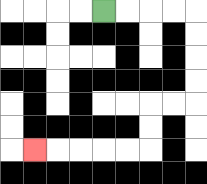{'start': '[4, 0]', 'end': '[1, 6]', 'path_directions': 'R,R,R,R,D,D,D,D,L,L,D,D,L,L,L,L,L', 'path_coordinates': '[[4, 0], [5, 0], [6, 0], [7, 0], [8, 0], [8, 1], [8, 2], [8, 3], [8, 4], [7, 4], [6, 4], [6, 5], [6, 6], [5, 6], [4, 6], [3, 6], [2, 6], [1, 6]]'}